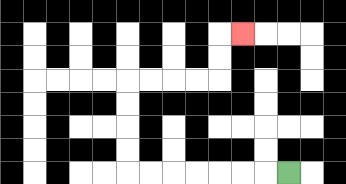{'start': '[12, 7]', 'end': '[10, 1]', 'path_directions': 'L,L,L,L,L,L,L,U,U,U,U,R,R,R,R,U,U,R', 'path_coordinates': '[[12, 7], [11, 7], [10, 7], [9, 7], [8, 7], [7, 7], [6, 7], [5, 7], [5, 6], [5, 5], [5, 4], [5, 3], [6, 3], [7, 3], [8, 3], [9, 3], [9, 2], [9, 1], [10, 1]]'}